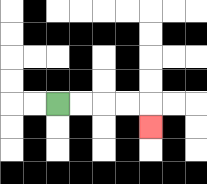{'start': '[2, 4]', 'end': '[6, 5]', 'path_directions': 'R,R,R,R,D', 'path_coordinates': '[[2, 4], [3, 4], [4, 4], [5, 4], [6, 4], [6, 5]]'}